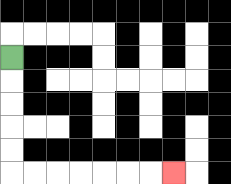{'start': '[0, 2]', 'end': '[7, 7]', 'path_directions': 'D,D,D,D,D,R,R,R,R,R,R,R', 'path_coordinates': '[[0, 2], [0, 3], [0, 4], [0, 5], [0, 6], [0, 7], [1, 7], [2, 7], [3, 7], [4, 7], [5, 7], [6, 7], [7, 7]]'}